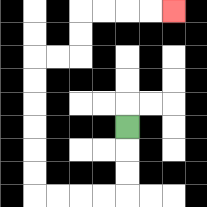{'start': '[5, 5]', 'end': '[7, 0]', 'path_directions': 'D,D,D,L,L,L,L,U,U,U,U,U,U,R,R,U,U,R,R,R,R', 'path_coordinates': '[[5, 5], [5, 6], [5, 7], [5, 8], [4, 8], [3, 8], [2, 8], [1, 8], [1, 7], [1, 6], [1, 5], [1, 4], [1, 3], [1, 2], [2, 2], [3, 2], [3, 1], [3, 0], [4, 0], [5, 0], [6, 0], [7, 0]]'}